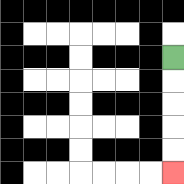{'start': '[7, 2]', 'end': '[7, 7]', 'path_directions': 'D,D,D,D,D', 'path_coordinates': '[[7, 2], [7, 3], [7, 4], [7, 5], [7, 6], [7, 7]]'}